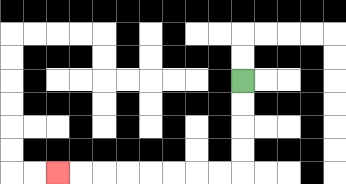{'start': '[10, 3]', 'end': '[2, 7]', 'path_directions': 'D,D,D,D,L,L,L,L,L,L,L,L', 'path_coordinates': '[[10, 3], [10, 4], [10, 5], [10, 6], [10, 7], [9, 7], [8, 7], [7, 7], [6, 7], [5, 7], [4, 7], [3, 7], [2, 7]]'}